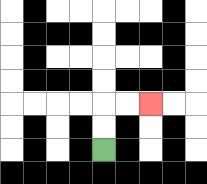{'start': '[4, 6]', 'end': '[6, 4]', 'path_directions': 'U,U,R,R', 'path_coordinates': '[[4, 6], [4, 5], [4, 4], [5, 4], [6, 4]]'}